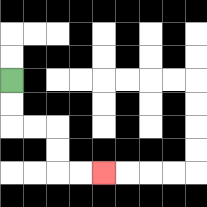{'start': '[0, 3]', 'end': '[4, 7]', 'path_directions': 'D,D,R,R,D,D,R,R', 'path_coordinates': '[[0, 3], [0, 4], [0, 5], [1, 5], [2, 5], [2, 6], [2, 7], [3, 7], [4, 7]]'}